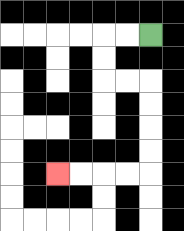{'start': '[6, 1]', 'end': '[2, 7]', 'path_directions': 'L,L,D,D,R,R,D,D,D,D,L,L,L,L', 'path_coordinates': '[[6, 1], [5, 1], [4, 1], [4, 2], [4, 3], [5, 3], [6, 3], [6, 4], [6, 5], [6, 6], [6, 7], [5, 7], [4, 7], [3, 7], [2, 7]]'}